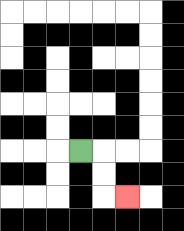{'start': '[3, 6]', 'end': '[5, 8]', 'path_directions': 'R,D,D,R', 'path_coordinates': '[[3, 6], [4, 6], [4, 7], [4, 8], [5, 8]]'}